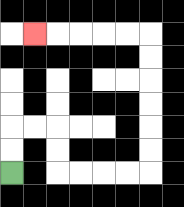{'start': '[0, 7]', 'end': '[1, 1]', 'path_directions': 'U,U,R,R,D,D,R,R,R,R,U,U,U,U,U,U,L,L,L,L,L', 'path_coordinates': '[[0, 7], [0, 6], [0, 5], [1, 5], [2, 5], [2, 6], [2, 7], [3, 7], [4, 7], [5, 7], [6, 7], [6, 6], [6, 5], [6, 4], [6, 3], [6, 2], [6, 1], [5, 1], [4, 1], [3, 1], [2, 1], [1, 1]]'}